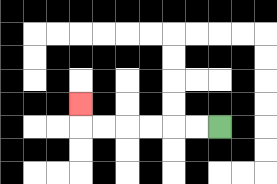{'start': '[9, 5]', 'end': '[3, 4]', 'path_directions': 'L,L,L,L,L,L,U', 'path_coordinates': '[[9, 5], [8, 5], [7, 5], [6, 5], [5, 5], [4, 5], [3, 5], [3, 4]]'}